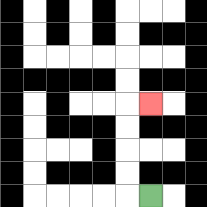{'start': '[6, 8]', 'end': '[6, 4]', 'path_directions': 'L,U,U,U,U,R', 'path_coordinates': '[[6, 8], [5, 8], [5, 7], [5, 6], [5, 5], [5, 4], [6, 4]]'}